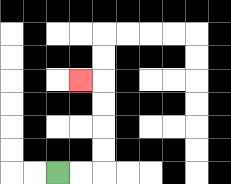{'start': '[2, 7]', 'end': '[3, 3]', 'path_directions': 'R,R,U,U,U,U,L', 'path_coordinates': '[[2, 7], [3, 7], [4, 7], [4, 6], [4, 5], [4, 4], [4, 3], [3, 3]]'}